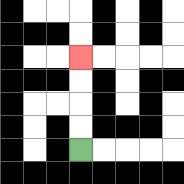{'start': '[3, 6]', 'end': '[3, 2]', 'path_directions': 'U,U,U,U', 'path_coordinates': '[[3, 6], [3, 5], [3, 4], [3, 3], [3, 2]]'}